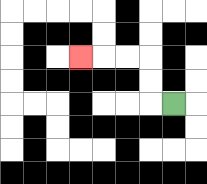{'start': '[7, 4]', 'end': '[3, 2]', 'path_directions': 'L,U,U,L,L,L', 'path_coordinates': '[[7, 4], [6, 4], [6, 3], [6, 2], [5, 2], [4, 2], [3, 2]]'}